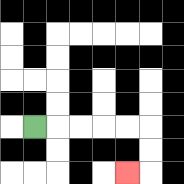{'start': '[1, 5]', 'end': '[5, 7]', 'path_directions': 'R,R,R,R,R,D,D,L', 'path_coordinates': '[[1, 5], [2, 5], [3, 5], [4, 5], [5, 5], [6, 5], [6, 6], [6, 7], [5, 7]]'}